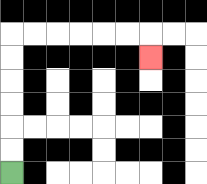{'start': '[0, 7]', 'end': '[6, 2]', 'path_directions': 'U,U,U,U,U,U,R,R,R,R,R,R,D', 'path_coordinates': '[[0, 7], [0, 6], [0, 5], [0, 4], [0, 3], [0, 2], [0, 1], [1, 1], [2, 1], [3, 1], [4, 1], [5, 1], [6, 1], [6, 2]]'}